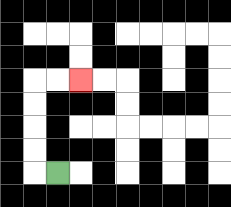{'start': '[2, 7]', 'end': '[3, 3]', 'path_directions': 'L,U,U,U,U,R,R', 'path_coordinates': '[[2, 7], [1, 7], [1, 6], [1, 5], [1, 4], [1, 3], [2, 3], [3, 3]]'}